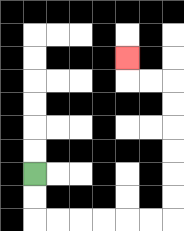{'start': '[1, 7]', 'end': '[5, 2]', 'path_directions': 'D,D,R,R,R,R,R,R,U,U,U,U,U,U,L,L,U', 'path_coordinates': '[[1, 7], [1, 8], [1, 9], [2, 9], [3, 9], [4, 9], [5, 9], [6, 9], [7, 9], [7, 8], [7, 7], [7, 6], [7, 5], [7, 4], [7, 3], [6, 3], [5, 3], [5, 2]]'}